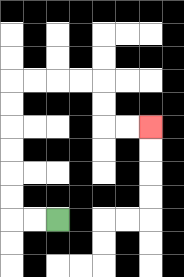{'start': '[2, 9]', 'end': '[6, 5]', 'path_directions': 'L,L,U,U,U,U,U,U,R,R,R,R,D,D,R,R', 'path_coordinates': '[[2, 9], [1, 9], [0, 9], [0, 8], [0, 7], [0, 6], [0, 5], [0, 4], [0, 3], [1, 3], [2, 3], [3, 3], [4, 3], [4, 4], [4, 5], [5, 5], [6, 5]]'}